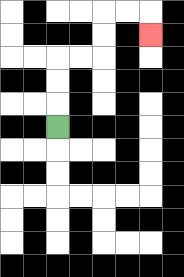{'start': '[2, 5]', 'end': '[6, 1]', 'path_directions': 'U,U,U,R,R,U,U,R,R,D', 'path_coordinates': '[[2, 5], [2, 4], [2, 3], [2, 2], [3, 2], [4, 2], [4, 1], [4, 0], [5, 0], [6, 0], [6, 1]]'}